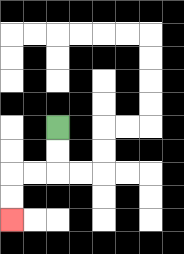{'start': '[2, 5]', 'end': '[0, 9]', 'path_directions': 'D,D,L,L,D,D', 'path_coordinates': '[[2, 5], [2, 6], [2, 7], [1, 7], [0, 7], [0, 8], [0, 9]]'}